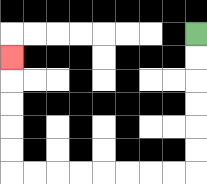{'start': '[8, 1]', 'end': '[0, 2]', 'path_directions': 'D,D,D,D,D,D,L,L,L,L,L,L,L,L,U,U,U,U,U', 'path_coordinates': '[[8, 1], [8, 2], [8, 3], [8, 4], [8, 5], [8, 6], [8, 7], [7, 7], [6, 7], [5, 7], [4, 7], [3, 7], [2, 7], [1, 7], [0, 7], [0, 6], [0, 5], [0, 4], [0, 3], [0, 2]]'}